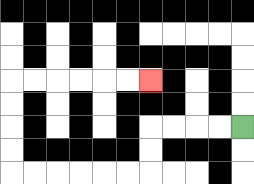{'start': '[10, 5]', 'end': '[6, 3]', 'path_directions': 'L,L,L,L,D,D,L,L,L,L,L,L,U,U,U,U,R,R,R,R,R,R', 'path_coordinates': '[[10, 5], [9, 5], [8, 5], [7, 5], [6, 5], [6, 6], [6, 7], [5, 7], [4, 7], [3, 7], [2, 7], [1, 7], [0, 7], [0, 6], [0, 5], [0, 4], [0, 3], [1, 3], [2, 3], [3, 3], [4, 3], [5, 3], [6, 3]]'}